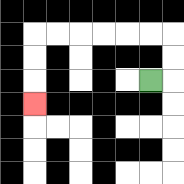{'start': '[6, 3]', 'end': '[1, 4]', 'path_directions': 'R,U,U,L,L,L,L,L,L,D,D,D', 'path_coordinates': '[[6, 3], [7, 3], [7, 2], [7, 1], [6, 1], [5, 1], [4, 1], [3, 1], [2, 1], [1, 1], [1, 2], [1, 3], [1, 4]]'}